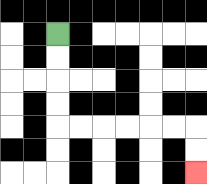{'start': '[2, 1]', 'end': '[8, 7]', 'path_directions': 'D,D,D,D,R,R,R,R,R,R,D,D', 'path_coordinates': '[[2, 1], [2, 2], [2, 3], [2, 4], [2, 5], [3, 5], [4, 5], [5, 5], [6, 5], [7, 5], [8, 5], [8, 6], [8, 7]]'}